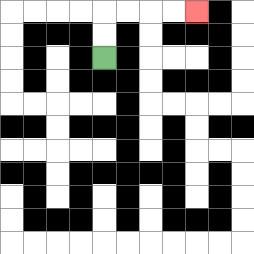{'start': '[4, 2]', 'end': '[8, 0]', 'path_directions': 'U,U,R,R,R,R', 'path_coordinates': '[[4, 2], [4, 1], [4, 0], [5, 0], [6, 0], [7, 0], [8, 0]]'}